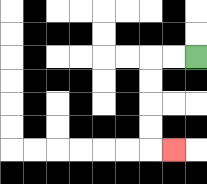{'start': '[8, 2]', 'end': '[7, 6]', 'path_directions': 'L,L,D,D,D,D,R', 'path_coordinates': '[[8, 2], [7, 2], [6, 2], [6, 3], [6, 4], [6, 5], [6, 6], [7, 6]]'}